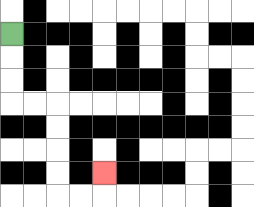{'start': '[0, 1]', 'end': '[4, 7]', 'path_directions': 'D,D,D,R,R,D,D,D,D,R,R,U', 'path_coordinates': '[[0, 1], [0, 2], [0, 3], [0, 4], [1, 4], [2, 4], [2, 5], [2, 6], [2, 7], [2, 8], [3, 8], [4, 8], [4, 7]]'}